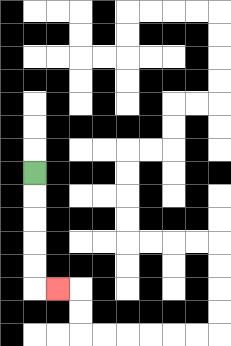{'start': '[1, 7]', 'end': '[2, 12]', 'path_directions': 'D,D,D,D,D,R', 'path_coordinates': '[[1, 7], [1, 8], [1, 9], [1, 10], [1, 11], [1, 12], [2, 12]]'}